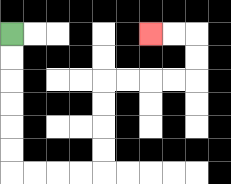{'start': '[0, 1]', 'end': '[6, 1]', 'path_directions': 'D,D,D,D,D,D,R,R,R,R,U,U,U,U,R,R,R,R,U,U,L,L', 'path_coordinates': '[[0, 1], [0, 2], [0, 3], [0, 4], [0, 5], [0, 6], [0, 7], [1, 7], [2, 7], [3, 7], [4, 7], [4, 6], [4, 5], [4, 4], [4, 3], [5, 3], [6, 3], [7, 3], [8, 3], [8, 2], [8, 1], [7, 1], [6, 1]]'}